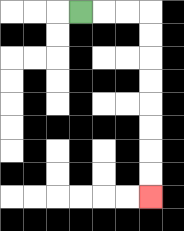{'start': '[3, 0]', 'end': '[6, 8]', 'path_directions': 'R,R,R,D,D,D,D,D,D,D,D', 'path_coordinates': '[[3, 0], [4, 0], [5, 0], [6, 0], [6, 1], [6, 2], [6, 3], [6, 4], [6, 5], [6, 6], [6, 7], [6, 8]]'}